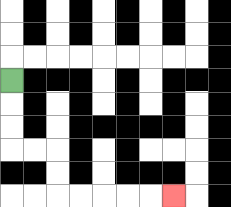{'start': '[0, 3]', 'end': '[7, 8]', 'path_directions': 'D,D,D,R,R,D,D,R,R,R,R,R', 'path_coordinates': '[[0, 3], [0, 4], [0, 5], [0, 6], [1, 6], [2, 6], [2, 7], [2, 8], [3, 8], [4, 8], [5, 8], [6, 8], [7, 8]]'}